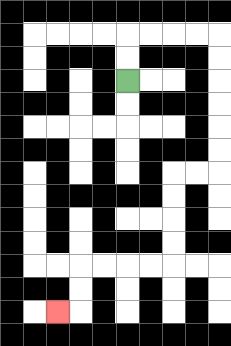{'start': '[5, 3]', 'end': '[2, 13]', 'path_directions': 'U,U,R,R,R,R,D,D,D,D,D,D,L,L,D,D,D,D,L,L,L,L,D,D,L', 'path_coordinates': '[[5, 3], [5, 2], [5, 1], [6, 1], [7, 1], [8, 1], [9, 1], [9, 2], [9, 3], [9, 4], [9, 5], [9, 6], [9, 7], [8, 7], [7, 7], [7, 8], [7, 9], [7, 10], [7, 11], [6, 11], [5, 11], [4, 11], [3, 11], [3, 12], [3, 13], [2, 13]]'}